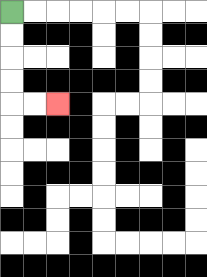{'start': '[0, 0]', 'end': '[2, 4]', 'path_directions': 'D,D,D,D,R,R', 'path_coordinates': '[[0, 0], [0, 1], [0, 2], [0, 3], [0, 4], [1, 4], [2, 4]]'}